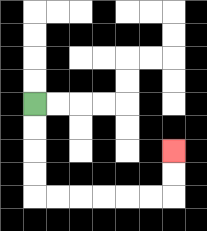{'start': '[1, 4]', 'end': '[7, 6]', 'path_directions': 'D,D,D,D,R,R,R,R,R,R,U,U', 'path_coordinates': '[[1, 4], [1, 5], [1, 6], [1, 7], [1, 8], [2, 8], [3, 8], [4, 8], [5, 8], [6, 8], [7, 8], [7, 7], [7, 6]]'}